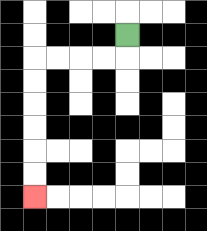{'start': '[5, 1]', 'end': '[1, 8]', 'path_directions': 'D,L,L,L,L,D,D,D,D,D,D', 'path_coordinates': '[[5, 1], [5, 2], [4, 2], [3, 2], [2, 2], [1, 2], [1, 3], [1, 4], [1, 5], [1, 6], [1, 7], [1, 8]]'}